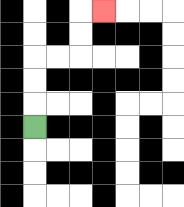{'start': '[1, 5]', 'end': '[4, 0]', 'path_directions': 'U,U,U,R,R,U,U,R', 'path_coordinates': '[[1, 5], [1, 4], [1, 3], [1, 2], [2, 2], [3, 2], [3, 1], [3, 0], [4, 0]]'}